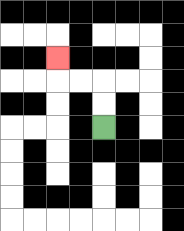{'start': '[4, 5]', 'end': '[2, 2]', 'path_directions': 'U,U,L,L,U', 'path_coordinates': '[[4, 5], [4, 4], [4, 3], [3, 3], [2, 3], [2, 2]]'}